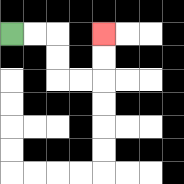{'start': '[0, 1]', 'end': '[4, 1]', 'path_directions': 'R,R,D,D,R,R,U,U', 'path_coordinates': '[[0, 1], [1, 1], [2, 1], [2, 2], [2, 3], [3, 3], [4, 3], [4, 2], [4, 1]]'}